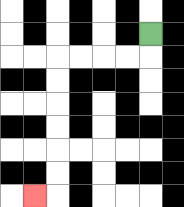{'start': '[6, 1]', 'end': '[1, 8]', 'path_directions': 'D,L,L,L,L,D,D,D,D,D,D,L', 'path_coordinates': '[[6, 1], [6, 2], [5, 2], [4, 2], [3, 2], [2, 2], [2, 3], [2, 4], [2, 5], [2, 6], [2, 7], [2, 8], [1, 8]]'}